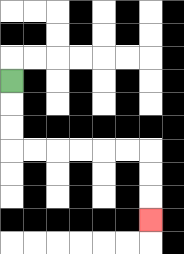{'start': '[0, 3]', 'end': '[6, 9]', 'path_directions': 'D,D,D,R,R,R,R,R,R,D,D,D', 'path_coordinates': '[[0, 3], [0, 4], [0, 5], [0, 6], [1, 6], [2, 6], [3, 6], [4, 6], [5, 6], [6, 6], [6, 7], [6, 8], [6, 9]]'}